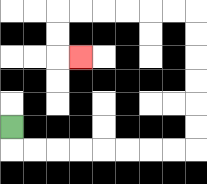{'start': '[0, 5]', 'end': '[3, 2]', 'path_directions': 'D,R,R,R,R,R,R,R,R,U,U,U,U,U,U,L,L,L,L,L,L,D,D,R', 'path_coordinates': '[[0, 5], [0, 6], [1, 6], [2, 6], [3, 6], [4, 6], [5, 6], [6, 6], [7, 6], [8, 6], [8, 5], [8, 4], [8, 3], [8, 2], [8, 1], [8, 0], [7, 0], [6, 0], [5, 0], [4, 0], [3, 0], [2, 0], [2, 1], [2, 2], [3, 2]]'}